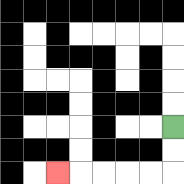{'start': '[7, 5]', 'end': '[2, 7]', 'path_directions': 'D,D,L,L,L,L,L', 'path_coordinates': '[[7, 5], [7, 6], [7, 7], [6, 7], [5, 7], [4, 7], [3, 7], [2, 7]]'}